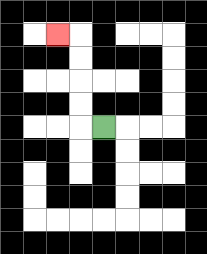{'start': '[4, 5]', 'end': '[2, 1]', 'path_directions': 'L,U,U,U,U,L', 'path_coordinates': '[[4, 5], [3, 5], [3, 4], [3, 3], [3, 2], [3, 1], [2, 1]]'}